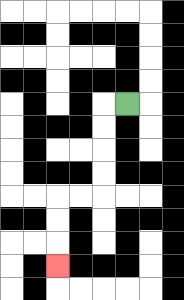{'start': '[5, 4]', 'end': '[2, 11]', 'path_directions': 'L,D,D,D,D,L,L,D,D,D', 'path_coordinates': '[[5, 4], [4, 4], [4, 5], [4, 6], [4, 7], [4, 8], [3, 8], [2, 8], [2, 9], [2, 10], [2, 11]]'}